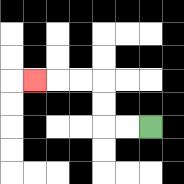{'start': '[6, 5]', 'end': '[1, 3]', 'path_directions': 'L,L,U,U,L,L,L', 'path_coordinates': '[[6, 5], [5, 5], [4, 5], [4, 4], [4, 3], [3, 3], [2, 3], [1, 3]]'}